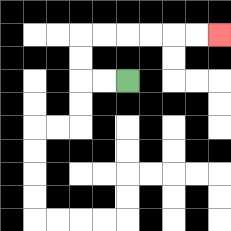{'start': '[5, 3]', 'end': '[9, 1]', 'path_directions': 'L,L,U,U,R,R,R,R,R,R', 'path_coordinates': '[[5, 3], [4, 3], [3, 3], [3, 2], [3, 1], [4, 1], [5, 1], [6, 1], [7, 1], [8, 1], [9, 1]]'}